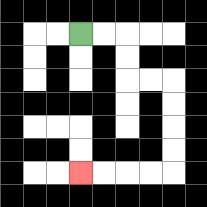{'start': '[3, 1]', 'end': '[3, 7]', 'path_directions': 'R,R,D,D,R,R,D,D,D,D,L,L,L,L', 'path_coordinates': '[[3, 1], [4, 1], [5, 1], [5, 2], [5, 3], [6, 3], [7, 3], [7, 4], [7, 5], [7, 6], [7, 7], [6, 7], [5, 7], [4, 7], [3, 7]]'}